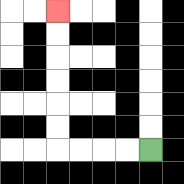{'start': '[6, 6]', 'end': '[2, 0]', 'path_directions': 'L,L,L,L,U,U,U,U,U,U', 'path_coordinates': '[[6, 6], [5, 6], [4, 6], [3, 6], [2, 6], [2, 5], [2, 4], [2, 3], [2, 2], [2, 1], [2, 0]]'}